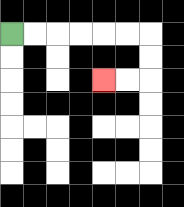{'start': '[0, 1]', 'end': '[4, 3]', 'path_directions': 'R,R,R,R,R,R,D,D,L,L', 'path_coordinates': '[[0, 1], [1, 1], [2, 1], [3, 1], [4, 1], [5, 1], [6, 1], [6, 2], [6, 3], [5, 3], [4, 3]]'}